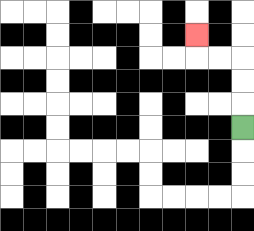{'start': '[10, 5]', 'end': '[8, 1]', 'path_directions': 'U,U,U,L,L,U', 'path_coordinates': '[[10, 5], [10, 4], [10, 3], [10, 2], [9, 2], [8, 2], [8, 1]]'}